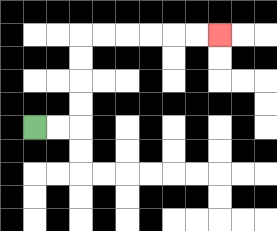{'start': '[1, 5]', 'end': '[9, 1]', 'path_directions': 'R,R,U,U,U,U,R,R,R,R,R,R', 'path_coordinates': '[[1, 5], [2, 5], [3, 5], [3, 4], [3, 3], [3, 2], [3, 1], [4, 1], [5, 1], [6, 1], [7, 1], [8, 1], [9, 1]]'}